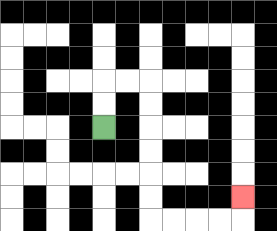{'start': '[4, 5]', 'end': '[10, 8]', 'path_directions': 'U,U,R,R,D,D,D,D,D,D,R,R,R,R,U', 'path_coordinates': '[[4, 5], [4, 4], [4, 3], [5, 3], [6, 3], [6, 4], [6, 5], [6, 6], [6, 7], [6, 8], [6, 9], [7, 9], [8, 9], [9, 9], [10, 9], [10, 8]]'}